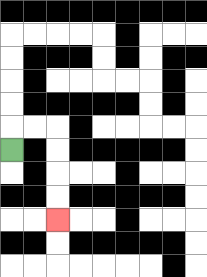{'start': '[0, 6]', 'end': '[2, 9]', 'path_directions': 'U,R,R,D,D,D,D', 'path_coordinates': '[[0, 6], [0, 5], [1, 5], [2, 5], [2, 6], [2, 7], [2, 8], [2, 9]]'}